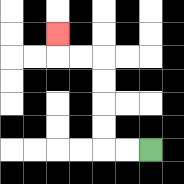{'start': '[6, 6]', 'end': '[2, 1]', 'path_directions': 'L,L,U,U,U,U,L,L,U', 'path_coordinates': '[[6, 6], [5, 6], [4, 6], [4, 5], [4, 4], [4, 3], [4, 2], [3, 2], [2, 2], [2, 1]]'}